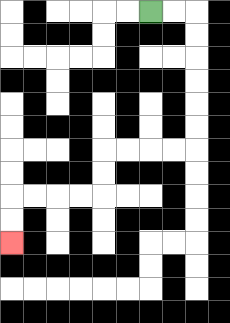{'start': '[6, 0]', 'end': '[0, 10]', 'path_directions': 'R,R,D,D,D,D,D,D,L,L,L,L,D,D,L,L,L,L,D,D', 'path_coordinates': '[[6, 0], [7, 0], [8, 0], [8, 1], [8, 2], [8, 3], [8, 4], [8, 5], [8, 6], [7, 6], [6, 6], [5, 6], [4, 6], [4, 7], [4, 8], [3, 8], [2, 8], [1, 8], [0, 8], [0, 9], [0, 10]]'}